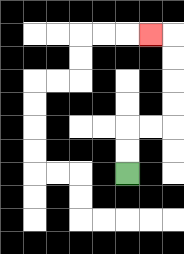{'start': '[5, 7]', 'end': '[6, 1]', 'path_directions': 'U,U,R,R,U,U,U,U,L', 'path_coordinates': '[[5, 7], [5, 6], [5, 5], [6, 5], [7, 5], [7, 4], [7, 3], [7, 2], [7, 1], [6, 1]]'}